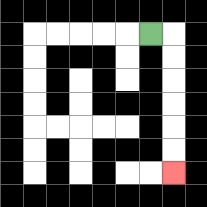{'start': '[6, 1]', 'end': '[7, 7]', 'path_directions': 'R,D,D,D,D,D,D', 'path_coordinates': '[[6, 1], [7, 1], [7, 2], [7, 3], [7, 4], [7, 5], [7, 6], [7, 7]]'}